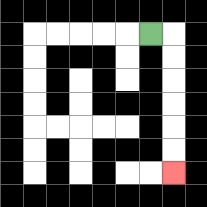{'start': '[6, 1]', 'end': '[7, 7]', 'path_directions': 'R,D,D,D,D,D,D', 'path_coordinates': '[[6, 1], [7, 1], [7, 2], [7, 3], [7, 4], [7, 5], [7, 6], [7, 7]]'}